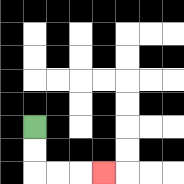{'start': '[1, 5]', 'end': '[4, 7]', 'path_directions': 'D,D,R,R,R', 'path_coordinates': '[[1, 5], [1, 6], [1, 7], [2, 7], [3, 7], [4, 7]]'}